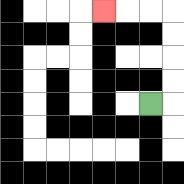{'start': '[6, 4]', 'end': '[4, 0]', 'path_directions': 'R,U,U,U,U,L,L,L', 'path_coordinates': '[[6, 4], [7, 4], [7, 3], [7, 2], [7, 1], [7, 0], [6, 0], [5, 0], [4, 0]]'}